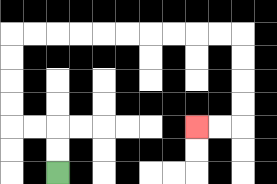{'start': '[2, 7]', 'end': '[8, 5]', 'path_directions': 'U,U,L,L,U,U,U,U,R,R,R,R,R,R,R,R,R,R,D,D,D,D,L,L', 'path_coordinates': '[[2, 7], [2, 6], [2, 5], [1, 5], [0, 5], [0, 4], [0, 3], [0, 2], [0, 1], [1, 1], [2, 1], [3, 1], [4, 1], [5, 1], [6, 1], [7, 1], [8, 1], [9, 1], [10, 1], [10, 2], [10, 3], [10, 4], [10, 5], [9, 5], [8, 5]]'}